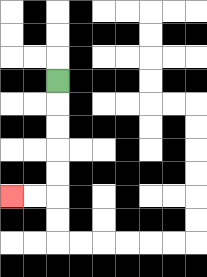{'start': '[2, 3]', 'end': '[0, 8]', 'path_directions': 'D,D,D,D,D,L,L', 'path_coordinates': '[[2, 3], [2, 4], [2, 5], [2, 6], [2, 7], [2, 8], [1, 8], [0, 8]]'}